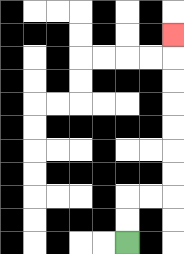{'start': '[5, 10]', 'end': '[7, 1]', 'path_directions': 'U,U,R,R,U,U,U,U,U,U,U', 'path_coordinates': '[[5, 10], [5, 9], [5, 8], [6, 8], [7, 8], [7, 7], [7, 6], [7, 5], [7, 4], [7, 3], [7, 2], [7, 1]]'}